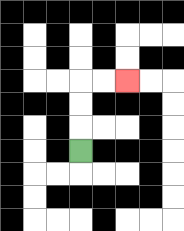{'start': '[3, 6]', 'end': '[5, 3]', 'path_directions': 'U,U,U,R,R', 'path_coordinates': '[[3, 6], [3, 5], [3, 4], [3, 3], [4, 3], [5, 3]]'}